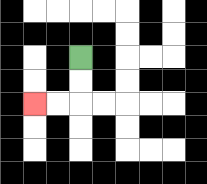{'start': '[3, 2]', 'end': '[1, 4]', 'path_directions': 'D,D,L,L', 'path_coordinates': '[[3, 2], [3, 3], [3, 4], [2, 4], [1, 4]]'}